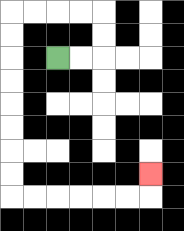{'start': '[2, 2]', 'end': '[6, 7]', 'path_directions': 'R,R,U,U,L,L,L,L,D,D,D,D,D,D,D,D,R,R,R,R,R,R,U', 'path_coordinates': '[[2, 2], [3, 2], [4, 2], [4, 1], [4, 0], [3, 0], [2, 0], [1, 0], [0, 0], [0, 1], [0, 2], [0, 3], [0, 4], [0, 5], [0, 6], [0, 7], [0, 8], [1, 8], [2, 8], [3, 8], [4, 8], [5, 8], [6, 8], [6, 7]]'}